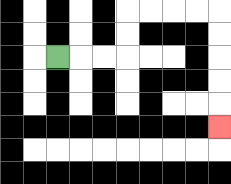{'start': '[2, 2]', 'end': '[9, 5]', 'path_directions': 'R,R,R,U,U,R,R,R,R,D,D,D,D,D', 'path_coordinates': '[[2, 2], [3, 2], [4, 2], [5, 2], [5, 1], [5, 0], [6, 0], [7, 0], [8, 0], [9, 0], [9, 1], [9, 2], [9, 3], [9, 4], [9, 5]]'}